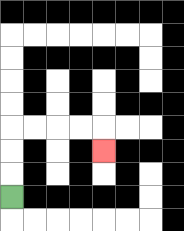{'start': '[0, 8]', 'end': '[4, 6]', 'path_directions': 'U,U,U,R,R,R,R,D', 'path_coordinates': '[[0, 8], [0, 7], [0, 6], [0, 5], [1, 5], [2, 5], [3, 5], [4, 5], [4, 6]]'}